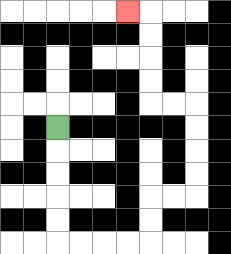{'start': '[2, 5]', 'end': '[5, 0]', 'path_directions': 'D,D,D,D,D,R,R,R,R,U,U,R,R,U,U,U,U,L,L,U,U,U,U,L', 'path_coordinates': '[[2, 5], [2, 6], [2, 7], [2, 8], [2, 9], [2, 10], [3, 10], [4, 10], [5, 10], [6, 10], [6, 9], [6, 8], [7, 8], [8, 8], [8, 7], [8, 6], [8, 5], [8, 4], [7, 4], [6, 4], [6, 3], [6, 2], [6, 1], [6, 0], [5, 0]]'}